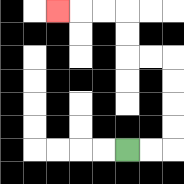{'start': '[5, 6]', 'end': '[2, 0]', 'path_directions': 'R,R,U,U,U,U,L,L,U,U,L,L,L', 'path_coordinates': '[[5, 6], [6, 6], [7, 6], [7, 5], [7, 4], [7, 3], [7, 2], [6, 2], [5, 2], [5, 1], [5, 0], [4, 0], [3, 0], [2, 0]]'}